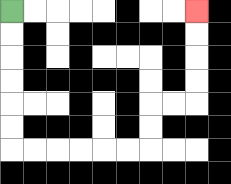{'start': '[0, 0]', 'end': '[8, 0]', 'path_directions': 'D,D,D,D,D,D,R,R,R,R,R,R,U,U,R,R,U,U,U,U', 'path_coordinates': '[[0, 0], [0, 1], [0, 2], [0, 3], [0, 4], [0, 5], [0, 6], [1, 6], [2, 6], [3, 6], [4, 6], [5, 6], [6, 6], [6, 5], [6, 4], [7, 4], [8, 4], [8, 3], [8, 2], [8, 1], [8, 0]]'}